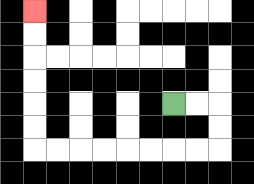{'start': '[7, 4]', 'end': '[1, 0]', 'path_directions': 'R,R,D,D,L,L,L,L,L,L,L,L,U,U,U,U,U,U', 'path_coordinates': '[[7, 4], [8, 4], [9, 4], [9, 5], [9, 6], [8, 6], [7, 6], [6, 6], [5, 6], [4, 6], [3, 6], [2, 6], [1, 6], [1, 5], [1, 4], [1, 3], [1, 2], [1, 1], [1, 0]]'}